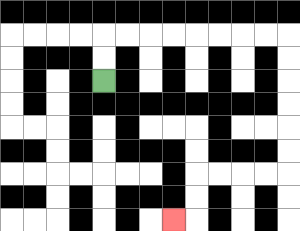{'start': '[4, 3]', 'end': '[7, 9]', 'path_directions': 'U,U,R,R,R,R,R,R,R,R,D,D,D,D,D,D,L,L,L,L,D,D,L', 'path_coordinates': '[[4, 3], [4, 2], [4, 1], [5, 1], [6, 1], [7, 1], [8, 1], [9, 1], [10, 1], [11, 1], [12, 1], [12, 2], [12, 3], [12, 4], [12, 5], [12, 6], [12, 7], [11, 7], [10, 7], [9, 7], [8, 7], [8, 8], [8, 9], [7, 9]]'}